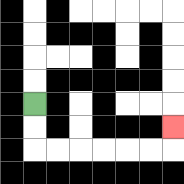{'start': '[1, 4]', 'end': '[7, 5]', 'path_directions': 'D,D,R,R,R,R,R,R,U', 'path_coordinates': '[[1, 4], [1, 5], [1, 6], [2, 6], [3, 6], [4, 6], [5, 6], [6, 6], [7, 6], [7, 5]]'}